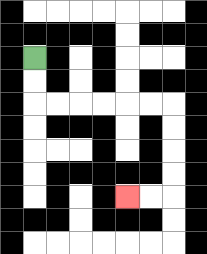{'start': '[1, 2]', 'end': '[5, 8]', 'path_directions': 'D,D,R,R,R,R,R,R,D,D,D,D,L,L', 'path_coordinates': '[[1, 2], [1, 3], [1, 4], [2, 4], [3, 4], [4, 4], [5, 4], [6, 4], [7, 4], [7, 5], [7, 6], [7, 7], [7, 8], [6, 8], [5, 8]]'}